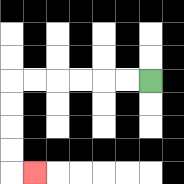{'start': '[6, 3]', 'end': '[1, 7]', 'path_directions': 'L,L,L,L,L,L,D,D,D,D,R', 'path_coordinates': '[[6, 3], [5, 3], [4, 3], [3, 3], [2, 3], [1, 3], [0, 3], [0, 4], [0, 5], [0, 6], [0, 7], [1, 7]]'}